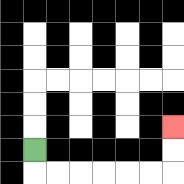{'start': '[1, 6]', 'end': '[7, 5]', 'path_directions': 'D,R,R,R,R,R,R,U,U', 'path_coordinates': '[[1, 6], [1, 7], [2, 7], [3, 7], [4, 7], [5, 7], [6, 7], [7, 7], [7, 6], [7, 5]]'}